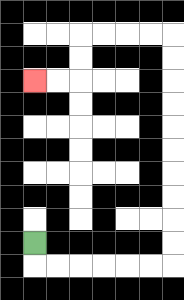{'start': '[1, 10]', 'end': '[1, 3]', 'path_directions': 'D,R,R,R,R,R,R,U,U,U,U,U,U,U,U,U,U,L,L,L,L,D,D,L,L', 'path_coordinates': '[[1, 10], [1, 11], [2, 11], [3, 11], [4, 11], [5, 11], [6, 11], [7, 11], [7, 10], [7, 9], [7, 8], [7, 7], [7, 6], [7, 5], [7, 4], [7, 3], [7, 2], [7, 1], [6, 1], [5, 1], [4, 1], [3, 1], [3, 2], [3, 3], [2, 3], [1, 3]]'}